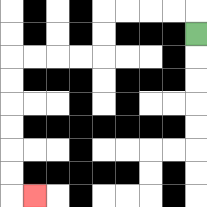{'start': '[8, 1]', 'end': '[1, 8]', 'path_directions': 'U,L,L,L,L,D,D,L,L,L,L,D,D,D,D,D,D,R', 'path_coordinates': '[[8, 1], [8, 0], [7, 0], [6, 0], [5, 0], [4, 0], [4, 1], [4, 2], [3, 2], [2, 2], [1, 2], [0, 2], [0, 3], [0, 4], [0, 5], [0, 6], [0, 7], [0, 8], [1, 8]]'}